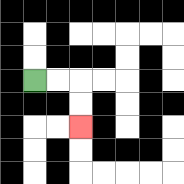{'start': '[1, 3]', 'end': '[3, 5]', 'path_directions': 'R,R,D,D', 'path_coordinates': '[[1, 3], [2, 3], [3, 3], [3, 4], [3, 5]]'}